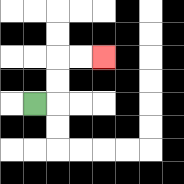{'start': '[1, 4]', 'end': '[4, 2]', 'path_directions': 'R,U,U,R,R', 'path_coordinates': '[[1, 4], [2, 4], [2, 3], [2, 2], [3, 2], [4, 2]]'}